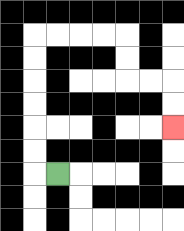{'start': '[2, 7]', 'end': '[7, 5]', 'path_directions': 'L,U,U,U,U,U,U,R,R,R,R,D,D,R,R,D,D', 'path_coordinates': '[[2, 7], [1, 7], [1, 6], [1, 5], [1, 4], [1, 3], [1, 2], [1, 1], [2, 1], [3, 1], [4, 1], [5, 1], [5, 2], [5, 3], [6, 3], [7, 3], [7, 4], [7, 5]]'}